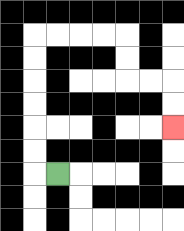{'start': '[2, 7]', 'end': '[7, 5]', 'path_directions': 'L,U,U,U,U,U,U,R,R,R,R,D,D,R,R,D,D', 'path_coordinates': '[[2, 7], [1, 7], [1, 6], [1, 5], [1, 4], [1, 3], [1, 2], [1, 1], [2, 1], [3, 1], [4, 1], [5, 1], [5, 2], [5, 3], [6, 3], [7, 3], [7, 4], [7, 5]]'}